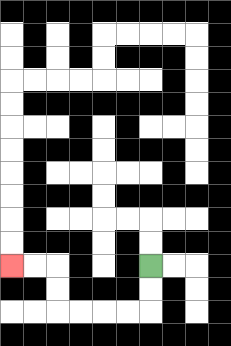{'start': '[6, 11]', 'end': '[0, 11]', 'path_directions': 'D,D,L,L,L,L,U,U,L,L', 'path_coordinates': '[[6, 11], [6, 12], [6, 13], [5, 13], [4, 13], [3, 13], [2, 13], [2, 12], [2, 11], [1, 11], [0, 11]]'}